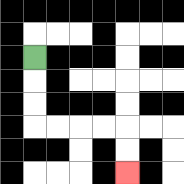{'start': '[1, 2]', 'end': '[5, 7]', 'path_directions': 'D,D,D,R,R,R,R,D,D', 'path_coordinates': '[[1, 2], [1, 3], [1, 4], [1, 5], [2, 5], [3, 5], [4, 5], [5, 5], [5, 6], [5, 7]]'}